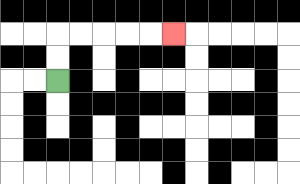{'start': '[2, 3]', 'end': '[7, 1]', 'path_directions': 'U,U,R,R,R,R,R', 'path_coordinates': '[[2, 3], [2, 2], [2, 1], [3, 1], [4, 1], [5, 1], [6, 1], [7, 1]]'}